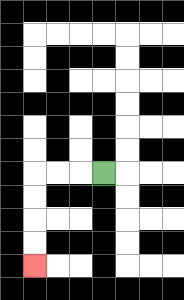{'start': '[4, 7]', 'end': '[1, 11]', 'path_directions': 'L,L,L,D,D,D,D', 'path_coordinates': '[[4, 7], [3, 7], [2, 7], [1, 7], [1, 8], [1, 9], [1, 10], [1, 11]]'}